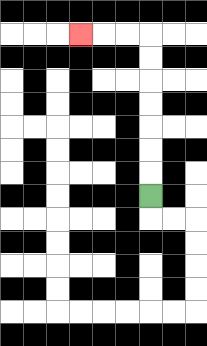{'start': '[6, 8]', 'end': '[3, 1]', 'path_directions': 'U,U,U,U,U,U,U,L,L,L', 'path_coordinates': '[[6, 8], [6, 7], [6, 6], [6, 5], [6, 4], [6, 3], [6, 2], [6, 1], [5, 1], [4, 1], [3, 1]]'}